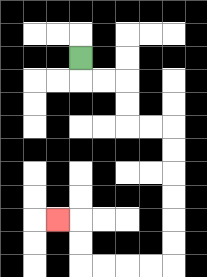{'start': '[3, 2]', 'end': '[2, 9]', 'path_directions': 'D,R,R,D,D,R,R,D,D,D,D,D,D,L,L,L,L,U,U,L', 'path_coordinates': '[[3, 2], [3, 3], [4, 3], [5, 3], [5, 4], [5, 5], [6, 5], [7, 5], [7, 6], [7, 7], [7, 8], [7, 9], [7, 10], [7, 11], [6, 11], [5, 11], [4, 11], [3, 11], [3, 10], [3, 9], [2, 9]]'}